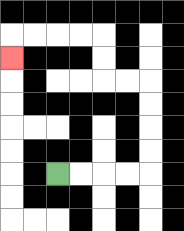{'start': '[2, 7]', 'end': '[0, 2]', 'path_directions': 'R,R,R,R,U,U,U,U,L,L,U,U,L,L,L,L,D', 'path_coordinates': '[[2, 7], [3, 7], [4, 7], [5, 7], [6, 7], [6, 6], [6, 5], [6, 4], [6, 3], [5, 3], [4, 3], [4, 2], [4, 1], [3, 1], [2, 1], [1, 1], [0, 1], [0, 2]]'}